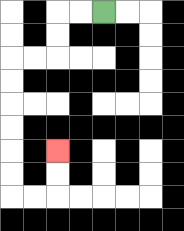{'start': '[4, 0]', 'end': '[2, 6]', 'path_directions': 'L,L,D,D,L,L,D,D,D,D,D,D,R,R,U,U', 'path_coordinates': '[[4, 0], [3, 0], [2, 0], [2, 1], [2, 2], [1, 2], [0, 2], [0, 3], [0, 4], [0, 5], [0, 6], [0, 7], [0, 8], [1, 8], [2, 8], [2, 7], [2, 6]]'}